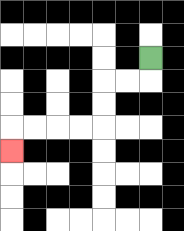{'start': '[6, 2]', 'end': '[0, 6]', 'path_directions': 'D,L,L,D,D,L,L,L,L,D', 'path_coordinates': '[[6, 2], [6, 3], [5, 3], [4, 3], [4, 4], [4, 5], [3, 5], [2, 5], [1, 5], [0, 5], [0, 6]]'}